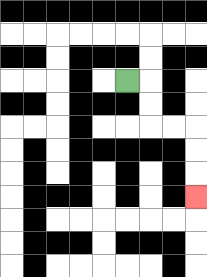{'start': '[5, 3]', 'end': '[8, 8]', 'path_directions': 'R,D,D,R,R,D,D,D', 'path_coordinates': '[[5, 3], [6, 3], [6, 4], [6, 5], [7, 5], [8, 5], [8, 6], [8, 7], [8, 8]]'}